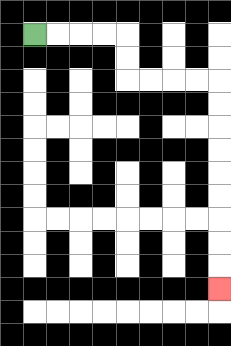{'start': '[1, 1]', 'end': '[9, 12]', 'path_directions': 'R,R,R,R,D,D,R,R,R,R,D,D,D,D,D,D,D,D,D', 'path_coordinates': '[[1, 1], [2, 1], [3, 1], [4, 1], [5, 1], [5, 2], [5, 3], [6, 3], [7, 3], [8, 3], [9, 3], [9, 4], [9, 5], [9, 6], [9, 7], [9, 8], [9, 9], [9, 10], [9, 11], [9, 12]]'}